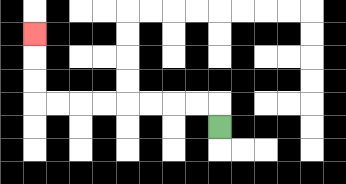{'start': '[9, 5]', 'end': '[1, 1]', 'path_directions': 'U,L,L,L,L,L,L,L,L,U,U,U', 'path_coordinates': '[[9, 5], [9, 4], [8, 4], [7, 4], [6, 4], [5, 4], [4, 4], [3, 4], [2, 4], [1, 4], [1, 3], [1, 2], [1, 1]]'}